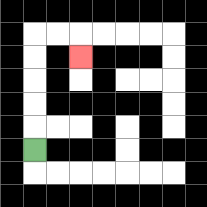{'start': '[1, 6]', 'end': '[3, 2]', 'path_directions': 'U,U,U,U,U,R,R,D', 'path_coordinates': '[[1, 6], [1, 5], [1, 4], [1, 3], [1, 2], [1, 1], [2, 1], [3, 1], [3, 2]]'}